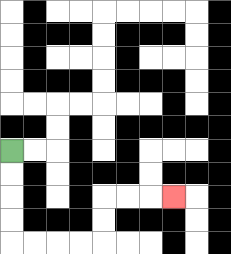{'start': '[0, 6]', 'end': '[7, 8]', 'path_directions': 'D,D,D,D,R,R,R,R,U,U,R,R,R', 'path_coordinates': '[[0, 6], [0, 7], [0, 8], [0, 9], [0, 10], [1, 10], [2, 10], [3, 10], [4, 10], [4, 9], [4, 8], [5, 8], [6, 8], [7, 8]]'}